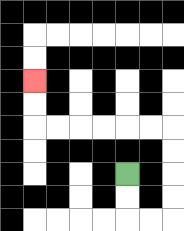{'start': '[5, 7]', 'end': '[1, 3]', 'path_directions': 'D,D,R,R,U,U,U,U,L,L,L,L,L,L,U,U', 'path_coordinates': '[[5, 7], [5, 8], [5, 9], [6, 9], [7, 9], [7, 8], [7, 7], [7, 6], [7, 5], [6, 5], [5, 5], [4, 5], [3, 5], [2, 5], [1, 5], [1, 4], [1, 3]]'}